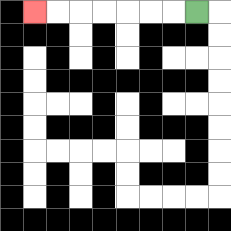{'start': '[8, 0]', 'end': '[1, 0]', 'path_directions': 'L,L,L,L,L,L,L', 'path_coordinates': '[[8, 0], [7, 0], [6, 0], [5, 0], [4, 0], [3, 0], [2, 0], [1, 0]]'}